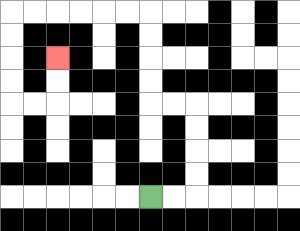{'start': '[6, 8]', 'end': '[2, 2]', 'path_directions': 'R,R,U,U,U,U,L,L,U,U,U,U,L,L,L,L,L,L,D,D,D,D,R,R,U,U', 'path_coordinates': '[[6, 8], [7, 8], [8, 8], [8, 7], [8, 6], [8, 5], [8, 4], [7, 4], [6, 4], [6, 3], [6, 2], [6, 1], [6, 0], [5, 0], [4, 0], [3, 0], [2, 0], [1, 0], [0, 0], [0, 1], [0, 2], [0, 3], [0, 4], [1, 4], [2, 4], [2, 3], [2, 2]]'}